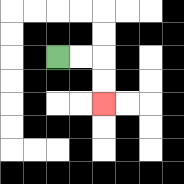{'start': '[2, 2]', 'end': '[4, 4]', 'path_directions': 'R,R,D,D', 'path_coordinates': '[[2, 2], [3, 2], [4, 2], [4, 3], [4, 4]]'}